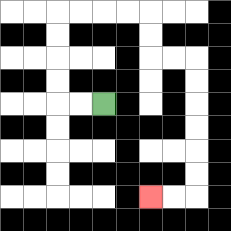{'start': '[4, 4]', 'end': '[6, 8]', 'path_directions': 'L,L,U,U,U,U,R,R,R,R,D,D,R,R,D,D,D,D,D,D,L,L', 'path_coordinates': '[[4, 4], [3, 4], [2, 4], [2, 3], [2, 2], [2, 1], [2, 0], [3, 0], [4, 0], [5, 0], [6, 0], [6, 1], [6, 2], [7, 2], [8, 2], [8, 3], [8, 4], [8, 5], [8, 6], [8, 7], [8, 8], [7, 8], [6, 8]]'}